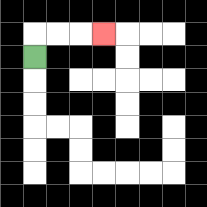{'start': '[1, 2]', 'end': '[4, 1]', 'path_directions': 'U,R,R,R', 'path_coordinates': '[[1, 2], [1, 1], [2, 1], [3, 1], [4, 1]]'}